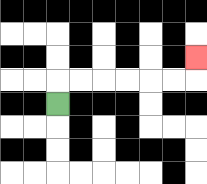{'start': '[2, 4]', 'end': '[8, 2]', 'path_directions': 'U,R,R,R,R,R,R,U', 'path_coordinates': '[[2, 4], [2, 3], [3, 3], [4, 3], [5, 3], [6, 3], [7, 3], [8, 3], [8, 2]]'}